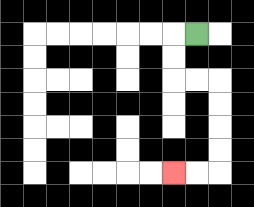{'start': '[8, 1]', 'end': '[7, 7]', 'path_directions': 'L,D,D,R,R,D,D,D,D,L,L', 'path_coordinates': '[[8, 1], [7, 1], [7, 2], [7, 3], [8, 3], [9, 3], [9, 4], [9, 5], [9, 6], [9, 7], [8, 7], [7, 7]]'}